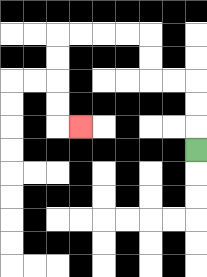{'start': '[8, 6]', 'end': '[3, 5]', 'path_directions': 'U,U,U,L,L,U,U,L,L,L,L,D,D,D,D,R', 'path_coordinates': '[[8, 6], [8, 5], [8, 4], [8, 3], [7, 3], [6, 3], [6, 2], [6, 1], [5, 1], [4, 1], [3, 1], [2, 1], [2, 2], [2, 3], [2, 4], [2, 5], [3, 5]]'}